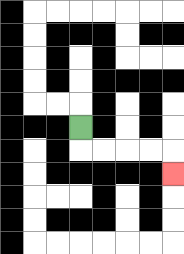{'start': '[3, 5]', 'end': '[7, 7]', 'path_directions': 'D,R,R,R,R,D', 'path_coordinates': '[[3, 5], [3, 6], [4, 6], [5, 6], [6, 6], [7, 6], [7, 7]]'}